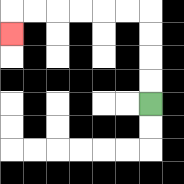{'start': '[6, 4]', 'end': '[0, 1]', 'path_directions': 'U,U,U,U,L,L,L,L,L,L,D', 'path_coordinates': '[[6, 4], [6, 3], [6, 2], [6, 1], [6, 0], [5, 0], [4, 0], [3, 0], [2, 0], [1, 0], [0, 0], [0, 1]]'}